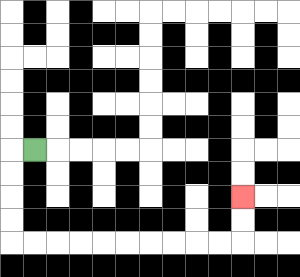{'start': '[1, 6]', 'end': '[10, 8]', 'path_directions': 'L,D,D,D,D,R,R,R,R,R,R,R,R,R,R,U,U', 'path_coordinates': '[[1, 6], [0, 6], [0, 7], [0, 8], [0, 9], [0, 10], [1, 10], [2, 10], [3, 10], [4, 10], [5, 10], [6, 10], [7, 10], [8, 10], [9, 10], [10, 10], [10, 9], [10, 8]]'}